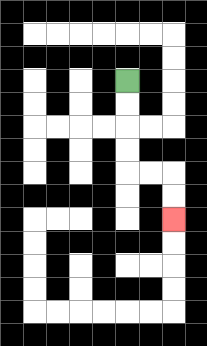{'start': '[5, 3]', 'end': '[7, 9]', 'path_directions': 'D,D,D,D,R,R,D,D', 'path_coordinates': '[[5, 3], [5, 4], [5, 5], [5, 6], [5, 7], [6, 7], [7, 7], [7, 8], [7, 9]]'}